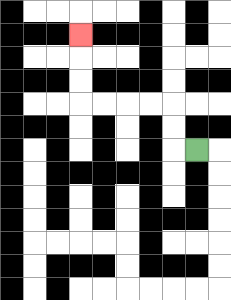{'start': '[8, 6]', 'end': '[3, 1]', 'path_directions': 'L,U,U,L,L,L,L,U,U,U', 'path_coordinates': '[[8, 6], [7, 6], [7, 5], [7, 4], [6, 4], [5, 4], [4, 4], [3, 4], [3, 3], [3, 2], [3, 1]]'}